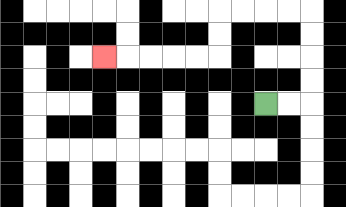{'start': '[11, 4]', 'end': '[4, 2]', 'path_directions': 'R,R,U,U,U,U,L,L,L,L,D,D,L,L,L,L,L', 'path_coordinates': '[[11, 4], [12, 4], [13, 4], [13, 3], [13, 2], [13, 1], [13, 0], [12, 0], [11, 0], [10, 0], [9, 0], [9, 1], [9, 2], [8, 2], [7, 2], [6, 2], [5, 2], [4, 2]]'}